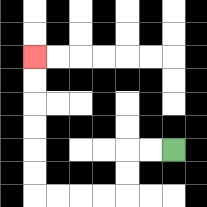{'start': '[7, 6]', 'end': '[1, 2]', 'path_directions': 'L,L,D,D,L,L,L,L,U,U,U,U,U,U', 'path_coordinates': '[[7, 6], [6, 6], [5, 6], [5, 7], [5, 8], [4, 8], [3, 8], [2, 8], [1, 8], [1, 7], [1, 6], [1, 5], [1, 4], [1, 3], [1, 2]]'}